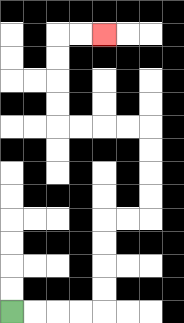{'start': '[0, 13]', 'end': '[4, 1]', 'path_directions': 'R,R,R,R,U,U,U,U,R,R,U,U,U,U,L,L,L,L,U,U,U,U,R,R', 'path_coordinates': '[[0, 13], [1, 13], [2, 13], [3, 13], [4, 13], [4, 12], [4, 11], [4, 10], [4, 9], [5, 9], [6, 9], [6, 8], [6, 7], [6, 6], [6, 5], [5, 5], [4, 5], [3, 5], [2, 5], [2, 4], [2, 3], [2, 2], [2, 1], [3, 1], [4, 1]]'}